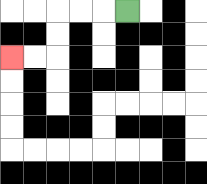{'start': '[5, 0]', 'end': '[0, 2]', 'path_directions': 'L,L,L,D,D,L,L', 'path_coordinates': '[[5, 0], [4, 0], [3, 0], [2, 0], [2, 1], [2, 2], [1, 2], [0, 2]]'}